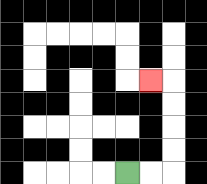{'start': '[5, 7]', 'end': '[6, 3]', 'path_directions': 'R,R,U,U,U,U,L', 'path_coordinates': '[[5, 7], [6, 7], [7, 7], [7, 6], [7, 5], [7, 4], [7, 3], [6, 3]]'}